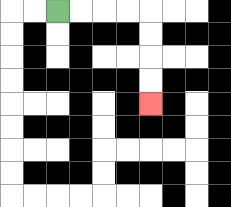{'start': '[2, 0]', 'end': '[6, 4]', 'path_directions': 'R,R,R,R,D,D,D,D', 'path_coordinates': '[[2, 0], [3, 0], [4, 0], [5, 0], [6, 0], [6, 1], [6, 2], [6, 3], [6, 4]]'}